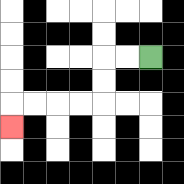{'start': '[6, 2]', 'end': '[0, 5]', 'path_directions': 'L,L,D,D,L,L,L,L,D', 'path_coordinates': '[[6, 2], [5, 2], [4, 2], [4, 3], [4, 4], [3, 4], [2, 4], [1, 4], [0, 4], [0, 5]]'}